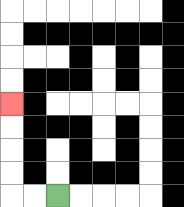{'start': '[2, 8]', 'end': '[0, 4]', 'path_directions': 'L,L,U,U,U,U', 'path_coordinates': '[[2, 8], [1, 8], [0, 8], [0, 7], [0, 6], [0, 5], [0, 4]]'}